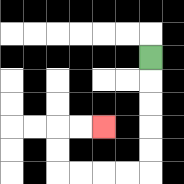{'start': '[6, 2]', 'end': '[4, 5]', 'path_directions': 'D,D,D,D,D,L,L,L,L,U,U,R,R', 'path_coordinates': '[[6, 2], [6, 3], [6, 4], [6, 5], [6, 6], [6, 7], [5, 7], [4, 7], [3, 7], [2, 7], [2, 6], [2, 5], [3, 5], [4, 5]]'}